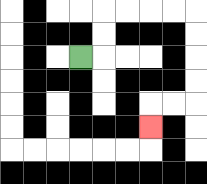{'start': '[3, 2]', 'end': '[6, 5]', 'path_directions': 'R,U,U,R,R,R,R,D,D,D,D,L,L,D', 'path_coordinates': '[[3, 2], [4, 2], [4, 1], [4, 0], [5, 0], [6, 0], [7, 0], [8, 0], [8, 1], [8, 2], [8, 3], [8, 4], [7, 4], [6, 4], [6, 5]]'}